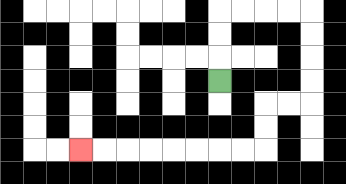{'start': '[9, 3]', 'end': '[3, 6]', 'path_directions': 'U,U,U,R,R,R,R,D,D,D,D,L,L,D,D,L,L,L,L,L,L,L,L', 'path_coordinates': '[[9, 3], [9, 2], [9, 1], [9, 0], [10, 0], [11, 0], [12, 0], [13, 0], [13, 1], [13, 2], [13, 3], [13, 4], [12, 4], [11, 4], [11, 5], [11, 6], [10, 6], [9, 6], [8, 6], [7, 6], [6, 6], [5, 6], [4, 6], [3, 6]]'}